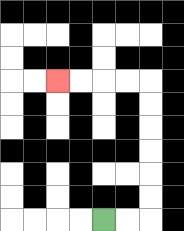{'start': '[4, 9]', 'end': '[2, 3]', 'path_directions': 'R,R,U,U,U,U,U,U,L,L,L,L', 'path_coordinates': '[[4, 9], [5, 9], [6, 9], [6, 8], [6, 7], [6, 6], [6, 5], [6, 4], [6, 3], [5, 3], [4, 3], [3, 3], [2, 3]]'}